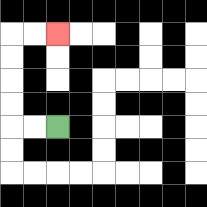{'start': '[2, 5]', 'end': '[2, 1]', 'path_directions': 'L,L,U,U,U,U,R,R', 'path_coordinates': '[[2, 5], [1, 5], [0, 5], [0, 4], [0, 3], [0, 2], [0, 1], [1, 1], [2, 1]]'}